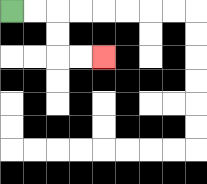{'start': '[0, 0]', 'end': '[4, 2]', 'path_directions': 'R,R,D,D,R,R', 'path_coordinates': '[[0, 0], [1, 0], [2, 0], [2, 1], [2, 2], [3, 2], [4, 2]]'}